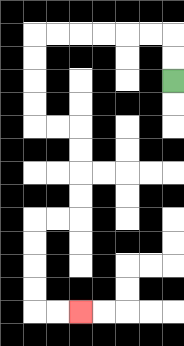{'start': '[7, 3]', 'end': '[3, 13]', 'path_directions': 'U,U,L,L,L,L,L,L,D,D,D,D,R,R,D,D,D,D,L,L,D,D,D,D,R,R', 'path_coordinates': '[[7, 3], [7, 2], [7, 1], [6, 1], [5, 1], [4, 1], [3, 1], [2, 1], [1, 1], [1, 2], [1, 3], [1, 4], [1, 5], [2, 5], [3, 5], [3, 6], [3, 7], [3, 8], [3, 9], [2, 9], [1, 9], [1, 10], [1, 11], [1, 12], [1, 13], [2, 13], [3, 13]]'}